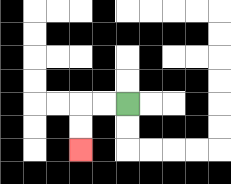{'start': '[5, 4]', 'end': '[3, 6]', 'path_directions': 'L,L,D,D', 'path_coordinates': '[[5, 4], [4, 4], [3, 4], [3, 5], [3, 6]]'}